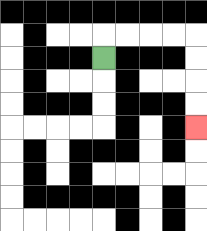{'start': '[4, 2]', 'end': '[8, 5]', 'path_directions': 'U,R,R,R,R,D,D,D,D', 'path_coordinates': '[[4, 2], [4, 1], [5, 1], [6, 1], [7, 1], [8, 1], [8, 2], [8, 3], [8, 4], [8, 5]]'}